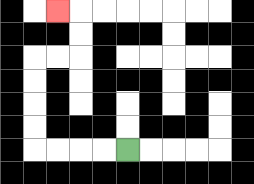{'start': '[5, 6]', 'end': '[2, 0]', 'path_directions': 'L,L,L,L,U,U,U,U,R,R,U,U,L', 'path_coordinates': '[[5, 6], [4, 6], [3, 6], [2, 6], [1, 6], [1, 5], [1, 4], [1, 3], [1, 2], [2, 2], [3, 2], [3, 1], [3, 0], [2, 0]]'}